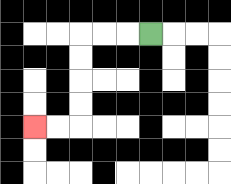{'start': '[6, 1]', 'end': '[1, 5]', 'path_directions': 'L,L,L,D,D,D,D,L,L', 'path_coordinates': '[[6, 1], [5, 1], [4, 1], [3, 1], [3, 2], [3, 3], [3, 4], [3, 5], [2, 5], [1, 5]]'}